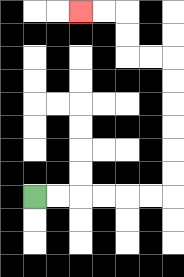{'start': '[1, 8]', 'end': '[3, 0]', 'path_directions': 'R,R,R,R,R,R,U,U,U,U,U,U,L,L,U,U,L,L', 'path_coordinates': '[[1, 8], [2, 8], [3, 8], [4, 8], [5, 8], [6, 8], [7, 8], [7, 7], [7, 6], [7, 5], [7, 4], [7, 3], [7, 2], [6, 2], [5, 2], [5, 1], [5, 0], [4, 0], [3, 0]]'}